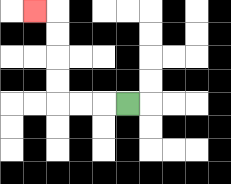{'start': '[5, 4]', 'end': '[1, 0]', 'path_directions': 'L,L,L,U,U,U,U,L', 'path_coordinates': '[[5, 4], [4, 4], [3, 4], [2, 4], [2, 3], [2, 2], [2, 1], [2, 0], [1, 0]]'}